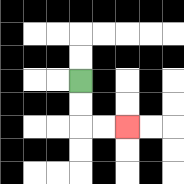{'start': '[3, 3]', 'end': '[5, 5]', 'path_directions': 'D,D,R,R', 'path_coordinates': '[[3, 3], [3, 4], [3, 5], [4, 5], [5, 5]]'}